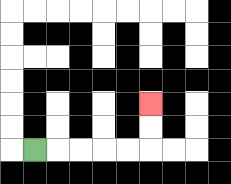{'start': '[1, 6]', 'end': '[6, 4]', 'path_directions': 'R,R,R,R,R,U,U', 'path_coordinates': '[[1, 6], [2, 6], [3, 6], [4, 6], [5, 6], [6, 6], [6, 5], [6, 4]]'}